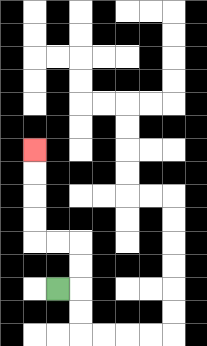{'start': '[2, 12]', 'end': '[1, 6]', 'path_directions': 'R,U,U,L,L,U,U,U,U', 'path_coordinates': '[[2, 12], [3, 12], [3, 11], [3, 10], [2, 10], [1, 10], [1, 9], [1, 8], [1, 7], [1, 6]]'}